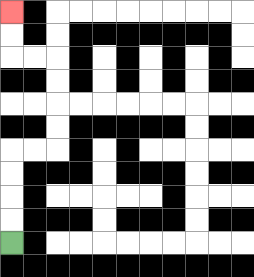{'start': '[0, 10]', 'end': '[0, 0]', 'path_directions': 'U,U,U,U,R,R,U,U,U,U,L,L,U,U', 'path_coordinates': '[[0, 10], [0, 9], [0, 8], [0, 7], [0, 6], [1, 6], [2, 6], [2, 5], [2, 4], [2, 3], [2, 2], [1, 2], [0, 2], [0, 1], [0, 0]]'}